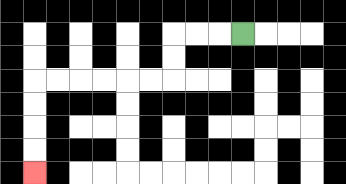{'start': '[10, 1]', 'end': '[1, 7]', 'path_directions': 'L,L,L,D,D,L,L,L,L,L,L,D,D,D,D', 'path_coordinates': '[[10, 1], [9, 1], [8, 1], [7, 1], [7, 2], [7, 3], [6, 3], [5, 3], [4, 3], [3, 3], [2, 3], [1, 3], [1, 4], [1, 5], [1, 6], [1, 7]]'}